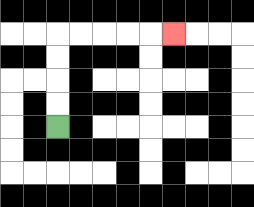{'start': '[2, 5]', 'end': '[7, 1]', 'path_directions': 'U,U,U,U,R,R,R,R,R', 'path_coordinates': '[[2, 5], [2, 4], [2, 3], [2, 2], [2, 1], [3, 1], [4, 1], [5, 1], [6, 1], [7, 1]]'}